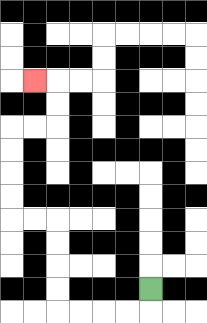{'start': '[6, 12]', 'end': '[1, 3]', 'path_directions': 'D,L,L,L,L,U,U,U,U,L,L,U,U,U,U,R,R,U,U,L', 'path_coordinates': '[[6, 12], [6, 13], [5, 13], [4, 13], [3, 13], [2, 13], [2, 12], [2, 11], [2, 10], [2, 9], [1, 9], [0, 9], [0, 8], [0, 7], [0, 6], [0, 5], [1, 5], [2, 5], [2, 4], [2, 3], [1, 3]]'}